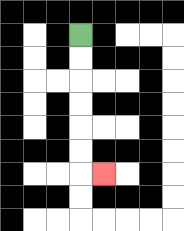{'start': '[3, 1]', 'end': '[4, 7]', 'path_directions': 'D,D,D,D,D,D,R', 'path_coordinates': '[[3, 1], [3, 2], [3, 3], [3, 4], [3, 5], [3, 6], [3, 7], [4, 7]]'}